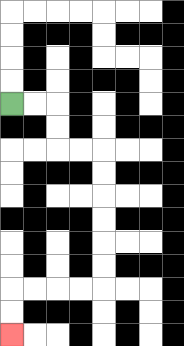{'start': '[0, 4]', 'end': '[0, 14]', 'path_directions': 'R,R,D,D,R,R,D,D,D,D,D,D,L,L,L,L,D,D', 'path_coordinates': '[[0, 4], [1, 4], [2, 4], [2, 5], [2, 6], [3, 6], [4, 6], [4, 7], [4, 8], [4, 9], [4, 10], [4, 11], [4, 12], [3, 12], [2, 12], [1, 12], [0, 12], [0, 13], [0, 14]]'}